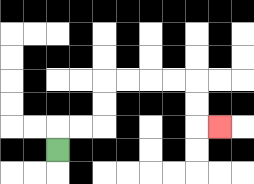{'start': '[2, 6]', 'end': '[9, 5]', 'path_directions': 'U,R,R,U,U,R,R,R,R,D,D,R', 'path_coordinates': '[[2, 6], [2, 5], [3, 5], [4, 5], [4, 4], [4, 3], [5, 3], [6, 3], [7, 3], [8, 3], [8, 4], [8, 5], [9, 5]]'}